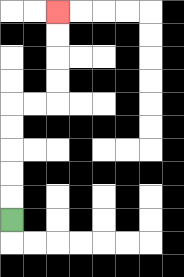{'start': '[0, 9]', 'end': '[2, 0]', 'path_directions': 'U,U,U,U,U,R,R,U,U,U,U', 'path_coordinates': '[[0, 9], [0, 8], [0, 7], [0, 6], [0, 5], [0, 4], [1, 4], [2, 4], [2, 3], [2, 2], [2, 1], [2, 0]]'}